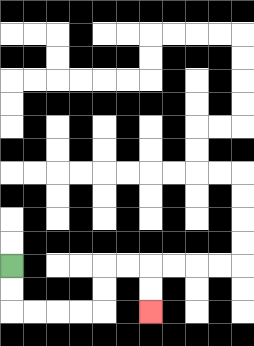{'start': '[0, 11]', 'end': '[6, 13]', 'path_directions': 'D,D,R,R,R,R,U,U,R,R,D,D', 'path_coordinates': '[[0, 11], [0, 12], [0, 13], [1, 13], [2, 13], [3, 13], [4, 13], [4, 12], [4, 11], [5, 11], [6, 11], [6, 12], [6, 13]]'}